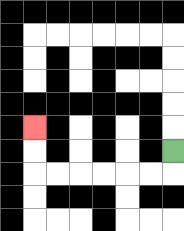{'start': '[7, 6]', 'end': '[1, 5]', 'path_directions': 'D,L,L,L,L,L,L,U,U', 'path_coordinates': '[[7, 6], [7, 7], [6, 7], [5, 7], [4, 7], [3, 7], [2, 7], [1, 7], [1, 6], [1, 5]]'}